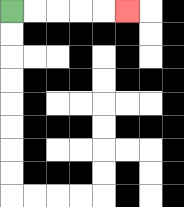{'start': '[0, 0]', 'end': '[5, 0]', 'path_directions': 'R,R,R,R,R', 'path_coordinates': '[[0, 0], [1, 0], [2, 0], [3, 0], [4, 0], [5, 0]]'}